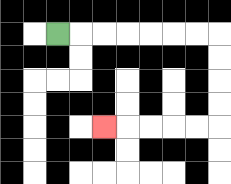{'start': '[2, 1]', 'end': '[4, 5]', 'path_directions': 'R,R,R,R,R,R,R,D,D,D,D,L,L,L,L,L', 'path_coordinates': '[[2, 1], [3, 1], [4, 1], [5, 1], [6, 1], [7, 1], [8, 1], [9, 1], [9, 2], [9, 3], [9, 4], [9, 5], [8, 5], [7, 5], [6, 5], [5, 5], [4, 5]]'}